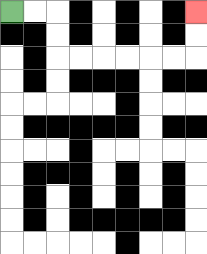{'start': '[0, 0]', 'end': '[8, 0]', 'path_directions': 'R,R,D,D,R,R,R,R,R,R,U,U', 'path_coordinates': '[[0, 0], [1, 0], [2, 0], [2, 1], [2, 2], [3, 2], [4, 2], [5, 2], [6, 2], [7, 2], [8, 2], [8, 1], [8, 0]]'}